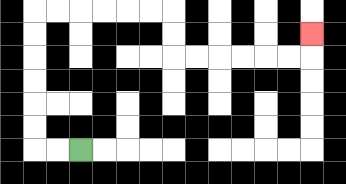{'start': '[3, 6]', 'end': '[13, 1]', 'path_directions': 'L,L,U,U,U,U,U,U,R,R,R,R,R,R,D,D,R,R,R,R,R,R,U', 'path_coordinates': '[[3, 6], [2, 6], [1, 6], [1, 5], [1, 4], [1, 3], [1, 2], [1, 1], [1, 0], [2, 0], [3, 0], [4, 0], [5, 0], [6, 0], [7, 0], [7, 1], [7, 2], [8, 2], [9, 2], [10, 2], [11, 2], [12, 2], [13, 2], [13, 1]]'}